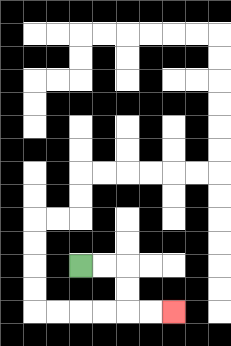{'start': '[3, 11]', 'end': '[7, 13]', 'path_directions': 'R,R,D,D,R,R', 'path_coordinates': '[[3, 11], [4, 11], [5, 11], [5, 12], [5, 13], [6, 13], [7, 13]]'}